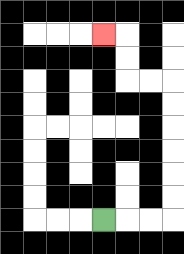{'start': '[4, 9]', 'end': '[4, 1]', 'path_directions': 'R,R,R,U,U,U,U,U,U,L,L,U,U,L', 'path_coordinates': '[[4, 9], [5, 9], [6, 9], [7, 9], [7, 8], [7, 7], [7, 6], [7, 5], [7, 4], [7, 3], [6, 3], [5, 3], [5, 2], [5, 1], [4, 1]]'}